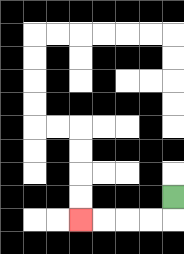{'start': '[7, 8]', 'end': '[3, 9]', 'path_directions': 'D,L,L,L,L', 'path_coordinates': '[[7, 8], [7, 9], [6, 9], [5, 9], [4, 9], [3, 9]]'}